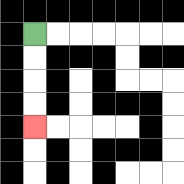{'start': '[1, 1]', 'end': '[1, 5]', 'path_directions': 'D,D,D,D', 'path_coordinates': '[[1, 1], [1, 2], [1, 3], [1, 4], [1, 5]]'}